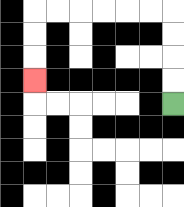{'start': '[7, 4]', 'end': '[1, 3]', 'path_directions': 'U,U,U,U,L,L,L,L,L,L,D,D,D', 'path_coordinates': '[[7, 4], [7, 3], [7, 2], [7, 1], [7, 0], [6, 0], [5, 0], [4, 0], [3, 0], [2, 0], [1, 0], [1, 1], [1, 2], [1, 3]]'}